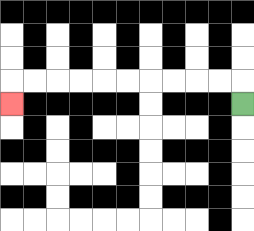{'start': '[10, 4]', 'end': '[0, 4]', 'path_directions': 'U,L,L,L,L,L,L,L,L,L,L,D', 'path_coordinates': '[[10, 4], [10, 3], [9, 3], [8, 3], [7, 3], [6, 3], [5, 3], [4, 3], [3, 3], [2, 3], [1, 3], [0, 3], [0, 4]]'}